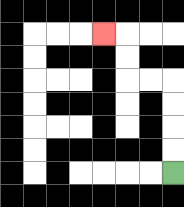{'start': '[7, 7]', 'end': '[4, 1]', 'path_directions': 'U,U,U,U,L,L,U,U,L', 'path_coordinates': '[[7, 7], [7, 6], [7, 5], [7, 4], [7, 3], [6, 3], [5, 3], [5, 2], [5, 1], [4, 1]]'}